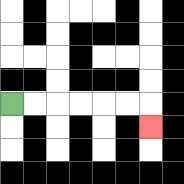{'start': '[0, 4]', 'end': '[6, 5]', 'path_directions': 'R,R,R,R,R,R,D', 'path_coordinates': '[[0, 4], [1, 4], [2, 4], [3, 4], [4, 4], [5, 4], [6, 4], [6, 5]]'}